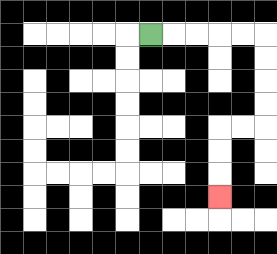{'start': '[6, 1]', 'end': '[9, 8]', 'path_directions': 'R,R,R,R,R,D,D,D,D,L,L,D,D,D', 'path_coordinates': '[[6, 1], [7, 1], [8, 1], [9, 1], [10, 1], [11, 1], [11, 2], [11, 3], [11, 4], [11, 5], [10, 5], [9, 5], [9, 6], [9, 7], [9, 8]]'}